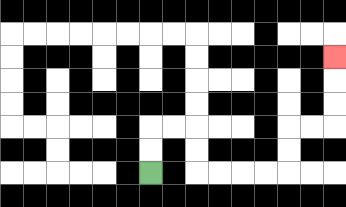{'start': '[6, 7]', 'end': '[14, 2]', 'path_directions': 'U,U,R,R,D,D,R,R,R,R,U,U,R,R,U,U,U', 'path_coordinates': '[[6, 7], [6, 6], [6, 5], [7, 5], [8, 5], [8, 6], [8, 7], [9, 7], [10, 7], [11, 7], [12, 7], [12, 6], [12, 5], [13, 5], [14, 5], [14, 4], [14, 3], [14, 2]]'}